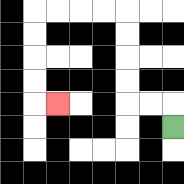{'start': '[7, 5]', 'end': '[2, 4]', 'path_directions': 'U,L,L,U,U,U,U,L,L,L,L,D,D,D,D,R', 'path_coordinates': '[[7, 5], [7, 4], [6, 4], [5, 4], [5, 3], [5, 2], [5, 1], [5, 0], [4, 0], [3, 0], [2, 0], [1, 0], [1, 1], [1, 2], [1, 3], [1, 4], [2, 4]]'}